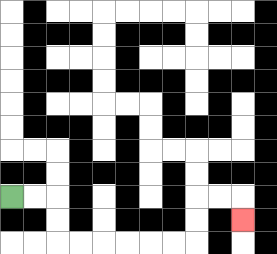{'start': '[0, 8]', 'end': '[10, 9]', 'path_directions': 'R,R,D,D,R,R,R,R,R,R,U,U,R,R,D', 'path_coordinates': '[[0, 8], [1, 8], [2, 8], [2, 9], [2, 10], [3, 10], [4, 10], [5, 10], [6, 10], [7, 10], [8, 10], [8, 9], [8, 8], [9, 8], [10, 8], [10, 9]]'}